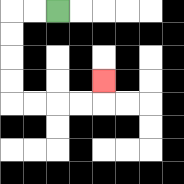{'start': '[2, 0]', 'end': '[4, 3]', 'path_directions': 'L,L,D,D,D,D,R,R,R,R,U', 'path_coordinates': '[[2, 0], [1, 0], [0, 0], [0, 1], [0, 2], [0, 3], [0, 4], [1, 4], [2, 4], [3, 4], [4, 4], [4, 3]]'}